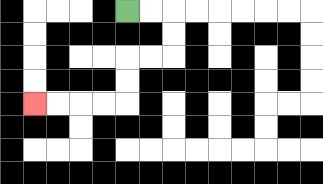{'start': '[5, 0]', 'end': '[1, 4]', 'path_directions': 'R,R,D,D,L,L,D,D,L,L,L,L', 'path_coordinates': '[[5, 0], [6, 0], [7, 0], [7, 1], [7, 2], [6, 2], [5, 2], [5, 3], [5, 4], [4, 4], [3, 4], [2, 4], [1, 4]]'}